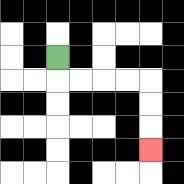{'start': '[2, 2]', 'end': '[6, 6]', 'path_directions': 'D,R,R,R,R,D,D,D', 'path_coordinates': '[[2, 2], [2, 3], [3, 3], [4, 3], [5, 3], [6, 3], [6, 4], [6, 5], [6, 6]]'}